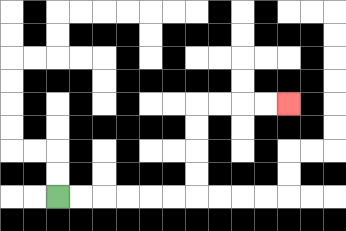{'start': '[2, 8]', 'end': '[12, 4]', 'path_directions': 'R,R,R,R,R,R,U,U,U,U,R,R,R,R', 'path_coordinates': '[[2, 8], [3, 8], [4, 8], [5, 8], [6, 8], [7, 8], [8, 8], [8, 7], [8, 6], [8, 5], [8, 4], [9, 4], [10, 4], [11, 4], [12, 4]]'}